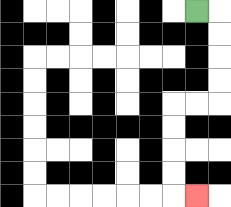{'start': '[8, 0]', 'end': '[8, 8]', 'path_directions': 'R,D,D,D,D,L,L,D,D,D,D,R', 'path_coordinates': '[[8, 0], [9, 0], [9, 1], [9, 2], [9, 3], [9, 4], [8, 4], [7, 4], [7, 5], [7, 6], [7, 7], [7, 8], [8, 8]]'}